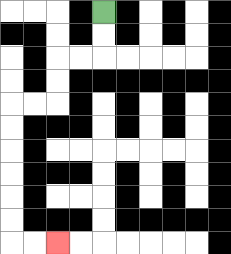{'start': '[4, 0]', 'end': '[2, 10]', 'path_directions': 'D,D,L,L,D,D,L,L,D,D,D,D,D,D,R,R', 'path_coordinates': '[[4, 0], [4, 1], [4, 2], [3, 2], [2, 2], [2, 3], [2, 4], [1, 4], [0, 4], [0, 5], [0, 6], [0, 7], [0, 8], [0, 9], [0, 10], [1, 10], [2, 10]]'}